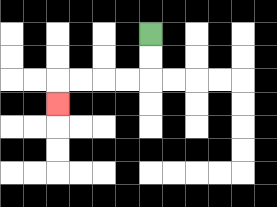{'start': '[6, 1]', 'end': '[2, 4]', 'path_directions': 'D,D,L,L,L,L,D', 'path_coordinates': '[[6, 1], [6, 2], [6, 3], [5, 3], [4, 3], [3, 3], [2, 3], [2, 4]]'}